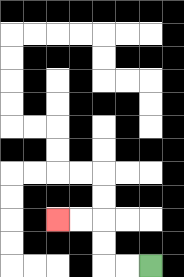{'start': '[6, 11]', 'end': '[2, 9]', 'path_directions': 'L,L,U,U,L,L', 'path_coordinates': '[[6, 11], [5, 11], [4, 11], [4, 10], [4, 9], [3, 9], [2, 9]]'}